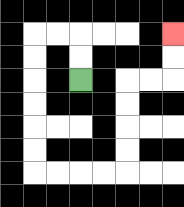{'start': '[3, 3]', 'end': '[7, 1]', 'path_directions': 'U,U,L,L,D,D,D,D,D,D,R,R,R,R,U,U,U,U,R,R,U,U', 'path_coordinates': '[[3, 3], [3, 2], [3, 1], [2, 1], [1, 1], [1, 2], [1, 3], [1, 4], [1, 5], [1, 6], [1, 7], [2, 7], [3, 7], [4, 7], [5, 7], [5, 6], [5, 5], [5, 4], [5, 3], [6, 3], [7, 3], [7, 2], [7, 1]]'}